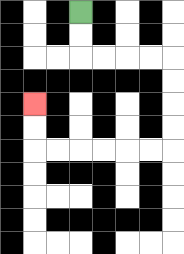{'start': '[3, 0]', 'end': '[1, 4]', 'path_directions': 'D,D,R,R,R,R,D,D,D,D,L,L,L,L,L,L,U,U', 'path_coordinates': '[[3, 0], [3, 1], [3, 2], [4, 2], [5, 2], [6, 2], [7, 2], [7, 3], [7, 4], [7, 5], [7, 6], [6, 6], [5, 6], [4, 6], [3, 6], [2, 6], [1, 6], [1, 5], [1, 4]]'}